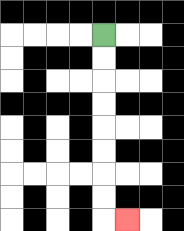{'start': '[4, 1]', 'end': '[5, 9]', 'path_directions': 'D,D,D,D,D,D,D,D,R', 'path_coordinates': '[[4, 1], [4, 2], [4, 3], [4, 4], [4, 5], [4, 6], [4, 7], [4, 8], [4, 9], [5, 9]]'}